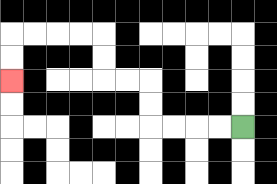{'start': '[10, 5]', 'end': '[0, 3]', 'path_directions': 'L,L,L,L,U,U,L,L,U,U,L,L,L,L,D,D', 'path_coordinates': '[[10, 5], [9, 5], [8, 5], [7, 5], [6, 5], [6, 4], [6, 3], [5, 3], [4, 3], [4, 2], [4, 1], [3, 1], [2, 1], [1, 1], [0, 1], [0, 2], [0, 3]]'}